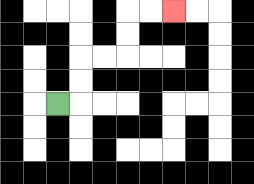{'start': '[2, 4]', 'end': '[7, 0]', 'path_directions': 'R,U,U,R,R,U,U,R,R', 'path_coordinates': '[[2, 4], [3, 4], [3, 3], [3, 2], [4, 2], [5, 2], [5, 1], [5, 0], [6, 0], [7, 0]]'}